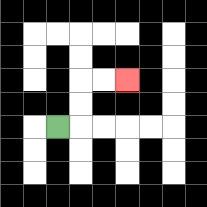{'start': '[2, 5]', 'end': '[5, 3]', 'path_directions': 'R,U,U,R,R', 'path_coordinates': '[[2, 5], [3, 5], [3, 4], [3, 3], [4, 3], [5, 3]]'}